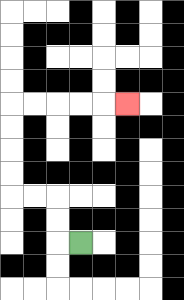{'start': '[3, 10]', 'end': '[5, 4]', 'path_directions': 'L,U,U,L,L,U,U,U,U,R,R,R,R,R', 'path_coordinates': '[[3, 10], [2, 10], [2, 9], [2, 8], [1, 8], [0, 8], [0, 7], [0, 6], [0, 5], [0, 4], [1, 4], [2, 4], [3, 4], [4, 4], [5, 4]]'}